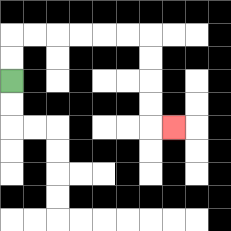{'start': '[0, 3]', 'end': '[7, 5]', 'path_directions': 'U,U,R,R,R,R,R,R,D,D,D,D,R', 'path_coordinates': '[[0, 3], [0, 2], [0, 1], [1, 1], [2, 1], [3, 1], [4, 1], [5, 1], [6, 1], [6, 2], [6, 3], [6, 4], [6, 5], [7, 5]]'}